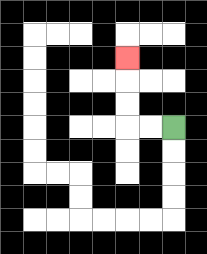{'start': '[7, 5]', 'end': '[5, 2]', 'path_directions': 'L,L,U,U,U', 'path_coordinates': '[[7, 5], [6, 5], [5, 5], [5, 4], [5, 3], [5, 2]]'}